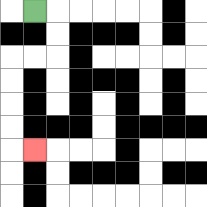{'start': '[1, 0]', 'end': '[1, 6]', 'path_directions': 'R,D,D,L,L,D,D,D,D,R', 'path_coordinates': '[[1, 0], [2, 0], [2, 1], [2, 2], [1, 2], [0, 2], [0, 3], [0, 4], [0, 5], [0, 6], [1, 6]]'}